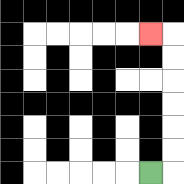{'start': '[6, 7]', 'end': '[6, 1]', 'path_directions': 'R,U,U,U,U,U,U,L', 'path_coordinates': '[[6, 7], [7, 7], [7, 6], [7, 5], [7, 4], [7, 3], [7, 2], [7, 1], [6, 1]]'}